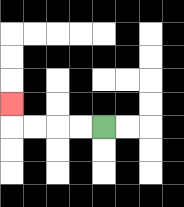{'start': '[4, 5]', 'end': '[0, 4]', 'path_directions': 'L,L,L,L,U', 'path_coordinates': '[[4, 5], [3, 5], [2, 5], [1, 5], [0, 5], [0, 4]]'}